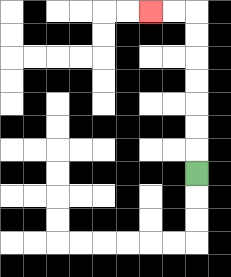{'start': '[8, 7]', 'end': '[6, 0]', 'path_directions': 'U,U,U,U,U,U,U,L,L', 'path_coordinates': '[[8, 7], [8, 6], [8, 5], [8, 4], [8, 3], [8, 2], [8, 1], [8, 0], [7, 0], [6, 0]]'}